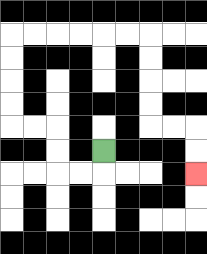{'start': '[4, 6]', 'end': '[8, 7]', 'path_directions': 'D,L,L,U,U,L,L,U,U,U,U,R,R,R,R,R,R,D,D,D,D,R,R,D,D', 'path_coordinates': '[[4, 6], [4, 7], [3, 7], [2, 7], [2, 6], [2, 5], [1, 5], [0, 5], [0, 4], [0, 3], [0, 2], [0, 1], [1, 1], [2, 1], [3, 1], [4, 1], [5, 1], [6, 1], [6, 2], [6, 3], [6, 4], [6, 5], [7, 5], [8, 5], [8, 6], [8, 7]]'}